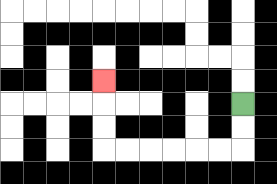{'start': '[10, 4]', 'end': '[4, 3]', 'path_directions': 'D,D,L,L,L,L,L,L,U,U,U', 'path_coordinates': '[[10, 4], [10, 5], [10, 6], [9, 6], [8, 6], [7, 6], [6, 6], [5, 6], [4, 6], [4, 5], [4, 4], [4, 3]]'}